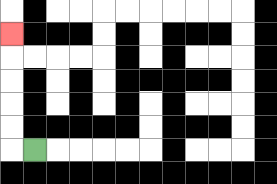{'start': '[1, 6]', 'end': '[0, 1]', 'path_directions': 'L,U,U,U,U,U', 'path_coordinates': '[[1, 6], [0, 6], [0, 5], [0, 4], [0, 3], [0, 2], [0, 1]]'}